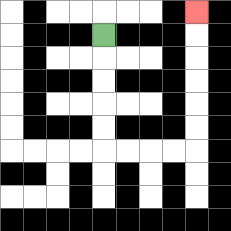{'start': '[4, 1]', 'end': '[8, 0]', 'path_directions': 'D,D,D,D,D,R,R,R,R,U,U,U,U,U,U', 'path_coordinates': '[[4, 1], [4, 2], [4, 3], [4, 4], [4, 5], [4, 6], [5, 6], [6, 6], [7, 6], [8, 6], [8, 5], [8, 4], [8, 3], [8, 2], [8, 1], [8, 0]]'}